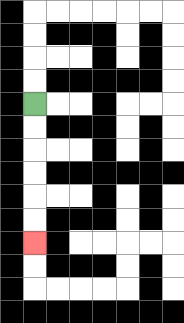{'start': '[1, 4]', 'end': '[1, 10]', 'path_directions': 'D,D,D,D,D,D', 'path_coordinates': '[[1, 4], [1, 5], [1, 6], [1, 7], [1, 8], [1, 9], [1, 10]]'}